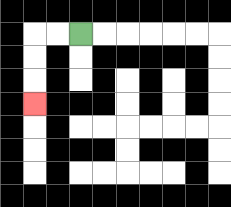{'start': '[3, 1]', 'end': '[1, 4]', 'path_directions': 'L,L,D,D,D', 'path_coordinates': '[[3, 1], [2, 1], [1, 1], [1, 2], [1, 3], [1, 4]]'}